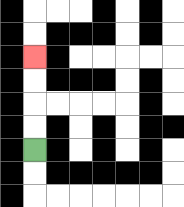{'start': '[1, 6]', 'end': '[1, 2]', 'path_directions': 'U,U,U,U', 'path_coordinates': '[[1, 6], [1, 5], [1, 4], [1, 3], [1, 2]]'}